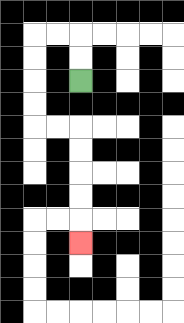{'start': '[3, 3]', 'end': '[3, 10]', 'path_directions': 'U,U,L,L,D,D,D,D,R,R,D,D,D,D,D', 'path_coordinates': '[[3, 3], [3, 2], [3, 1], [2, 1], [1, 1], [1, 2], [1, 3], [1, 4], [1, 5], [2, 5], [3, 5], [3, 6], [3, 7], [3, 8], [3, 9], [3, 10]]'}